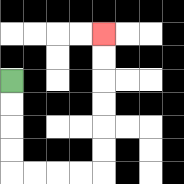{'start': '[0, 3]', 'end': '[4, 1]', 'path_directions': 'D,D,D,D,R,R,R,R,U,U,U,U,U,U', 'path_coordinates': '[[0, 3], [0, 4], [0, 5], [0, 6], [0, 7], [1, 7], [2, 7], [3, 7], [4, 7], [4, 6], [4, 5], [4, 4], [4, 3], [4, 2], [4, 1]]'}